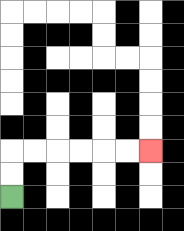{'start': '[0, 8]', 'end': '[6, 6]', 'path_directions': 'U,U,R,R,R,R,R,R', 'path_coordinates': '[[0, 8], [0, 7], [0, 6], [1, 6], [2, 6], [3, 6], [4, 6], [5, 6], [6, 6]]'}